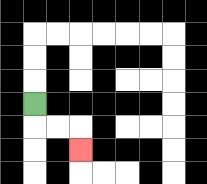{'start': '[1, 4]', 'end': '[3, 6]', 'path_directions': 'D,R,R,D', 'path_coordinates': '[[1, 4], [1, 5], [2, 5], [3, 5], [3, 6]]'}